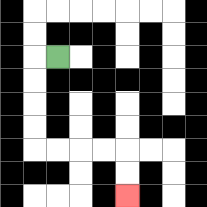{'start': '[2, 2]', 'end': '[5, 8]', 'path_directions': 'L,D,D,D,D,R,R,R,R,D,D', 'path_coordinates': '[[2, 2], [1, 2], [1, 3], [1, 4], [1, 5], [1, 6], [2, 6], [3, 6], [4, 6], [5, 6], [5, 7], [5, 8]]'}